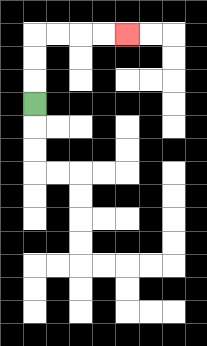{'start': '[1, 4]', 'end': '[5, 1]', 'path_directions': 'U,U,U,R,R,R,R', 'path_coordinates': '[[1, 4], [1, 3], [1, 2], [1, 1], [2, 1], [3, 1], [4, 1], [5, 1]]'}